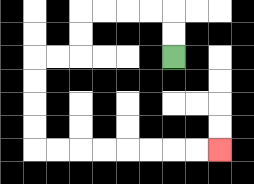{'start': '[7, 2]', 'end': '[9, 6]', 'path_directions': 'U,U,L,L,L,L,D,D,L,L,D,D,D,D,R,R,R,R,R,R,R,R', 'path_coordinates': '[[7, 2], [7, 1], [7, 0], [6, 0], [5, 0], [4, 0], [3, 0], [3, 1], [3, 2], [2, 2], [1, 2], [1, 3], [1, 4], [1, 5], [1, 6], [2, 6], [3, 6], [4, 6], [5, 6], [6, 6], [7, 6], [8, 6], [9, 6]]'}